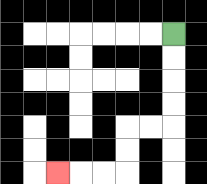{'start': '[7, 1]', 'end': '[2, 7]', 'path_directions': 'D,D,D,D,L,L,D,D,L,L,L', 'path_coordinates': '[[7, 1], [7, 2], [7, 3], [7, 4], [7, 5], [6, 5], [5, 5], [5, 6], [5, 7], [4, 7], [3, 7], [2, 7]]'}